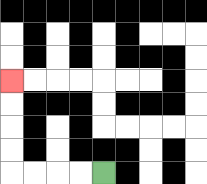{'start': '[4, 7]', 'end': '[0, 3]', 'path_directions': 'L,L,L,L,U,U,U,U', 'path_coordinates': '[[4, 7], [3, 7], [2, 7], [1, 7], [0, 7], [0, 6], [0, 5], [0, 4], [0, 3]]'}